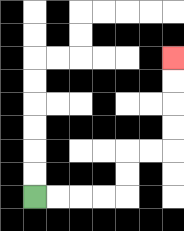{'start': '[1, 8]', 'end': '[7, 2]', 'path_directions': 'R,R,R,R,U,U,R,R,U,U,U,U', 'path_coordinates': '[[1, 8], [2, 8], [3, 8], [4, 8], [5, 8], [5, 7], [5, 6], [6, 6], [7, 6], [7, 5], [7, 4], [7, 3], [7, 2]]'}